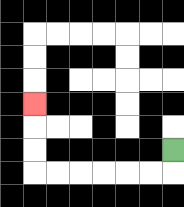{'start': '[7, 6]', 'end': '[1, 4]', 'path_directions': 'D,L,L,L,L,L,L,U,U,U', 'path_coordinates': '[[7, 6], [7, 7], [6, 7], [5, 7], [4, 7], [3, 7], [2, 7], [1, 7], [1, 6], [1, 5], [1, 4]]'}